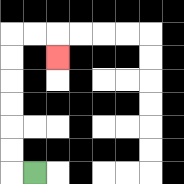{'start': '[1, 7]', 'end': '[2, 2]', 'path_directions': 'L,U,U,U,U,U,U,R,R,D', 'path_coordinates': '[[1, 7], [0, 7], [0, 6], [0, 5], [0, 4], [0, 3], [0, 2], [0, 1], [1, 1], [2, 1], [2, 2]]'}